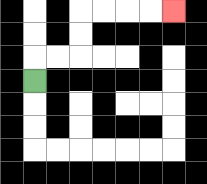{'start': '[1, 3]', 'end': '[7, 0]', 'path_directions': 'U,R,R,U,U,R,R,R,R', 'path_coordinates': '[[1, 3], [1, 2], [2, 2], [3, 2], [3, 1], [3, 0], [4, 0], [5, 0], [6, 0], [7, 0]]'}